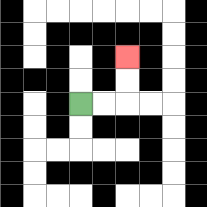{'start': '[3, 4]', 'end': '[5, 2]', 'path_directions': 'R,R,U,U', 'path_coordinates': '[[3, 4], [4, 4], [5, 4], [5, 3], [5, 2]]'}